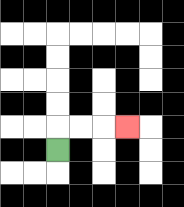{'start': '[2, 6]', 'end': '[5, 5]', 'path_directions': 'U,R,R,R', 'path_coordinates': '[[2, 6], [2, 5], [3, 5], [4, 5], [5, 5]]'}